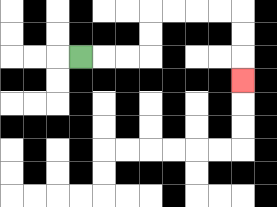{'start': '[3, 2]', 'end': '[10, 3]', 'path_directions': 'R,R,R,U,U,R,R,R,R,D,D,D', 'path_coordinates': '[[3, 2], [4, 2], [5, 2], [6, 2], [6, 1], [6, 0], [7, 0], [8, 0], [9, 0], [10, 0], [10, 1], [10, 2], [10, 3]]'}